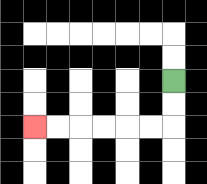{'start': '[7, 3]', 'end': '[1, 5]', 'path_directions': 'D,D,L,L,L,L,L,L', 'path_coordinates': '[[7, 3], [7, 4], [7, 5], [6, 5], [5, 5], [4, 5], [3, 5], [2, 5], [1, 5]]'}